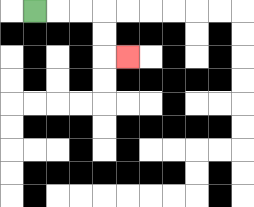{'start': '[1, 0]', 'end': '[5, 2]', 'path_directions': 'R,R,R,D,D,R', 'path_coordinates': '[[1, 0], [2, 0], [3, 0], [4, 0], [4, 1], [4, 2], [5, 2]]'}